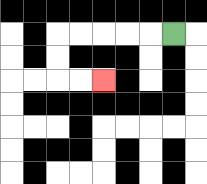{'start': '[7, 1]', 'end': '[4, 3]', 'path_directions': 'L,L,L,L,L,D,D,R,R', 'path_coordinates': '[[7, 1], [6, 1], [5, 1], [4, 1], [3, 1], [2, 1], [2, 2], [2, 3], [3, 3], [4, 3]]'}